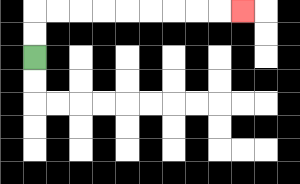{'start': '[1, 2]', 'end': '[10, 0]', 'path_directions': 'U,U,R,R,R,R,R,R,R,R,R', 'path_coordinates': '[[1, 2], [1, 1], [1, 0], [2, 0], [3, 0], [4, 0], [5, 0], [6, 0], [7, 0], [8, 0], [9, 0], [10, 0]]'}